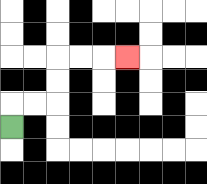{'start': '[0, 5]', 'end': '[5, 2]', 'path_directions': 'U,R,R,U,U,R,R,R', 'path_coordinates': '[[0, 5], [0, 4], [1, 4], [2, 4], [2, 3], [2, 2], [3, 2], [4, 2], [5, 2]]'}